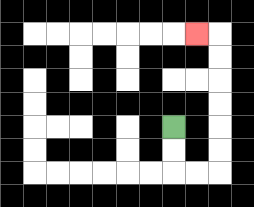{'start': '[7, 5]', 'end': '[8, 1]', 'path_directions': 'D,D,R,R,U,U,U,U,U,U,L', 'path_coordinates': '[[7, 5], [7, 6], [7, 7], [8, 7], [9, 7], [9, 6], [9, 5], [9, 4], [9, 3], [9, 2], [9, 1], [8, 1]]'}